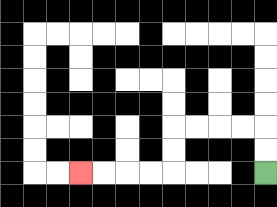{'start': '[11, 7]', 'end': '[3, 7]', 'path_directions': 'U,U,L,L,L,L,D,D,L,L,L,L', 'path_coordinates': '[[11, 7], [11, 6], [11, 5], [10, 5], [9, 5], [8, 5], [7, 5], [7, 6], [7, 7], [6, 7], [5, 7], [4, 7], [3, 7]]'}